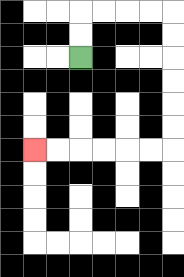{'start': '[3, 2]', 'end': '[1, 6]', 'path_directions': 'U,U,R,R,R,R,D,D,D,D,D,D,L,L,L,L,L,L', 'path_coordinates': '[[3, 2], [3, 1], [3, 0], [4, 0], [5, 0], [6, 0], [7, 0], [7, 1], [7, 2], [7, 3], [7, 4], [7, 5], [7, 6], [6, 6], [5, 6], [4, 6], [3, 6], [2, 6], [1, 6]]'}